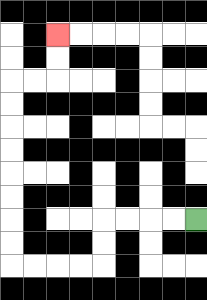{'start': '[8, 9]', 'end': '[2, 1]', 'path_directions': 'L,L,L,L,D,D,L,L,L,L,U,U,U,U,U,U,U,U,R,R,U,U', 'path_coordinates': '[[8, 9], [7, 9], [6, 9], [5, 9], [4, 9], [4, 10], [4, 11], [3, 11], [2, 11], [1, 11], [0, 11], [0, 10], [0, 9], [0, 8], [0, 7], [0, 6], [0, 5], [0, 4], [0, 3], [1, 3], [2, 3], [2, 2], [2, 1]]'}